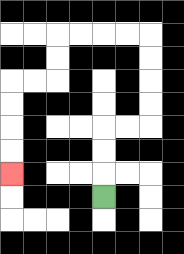{'start': '[4, 8]', 'end': '[0, 7]', 'path_directions': 'U,U,U,R,R,U,U,U,U,L,L,L,L,D,D,L,L,D,D,D,D', 'path_coordinates': '[[4, 8], [4, 7], [4, 6], [4, 5], [5, 5], [6, 5], [6, 4], [6, 3], [6, 2], [6, 1], [5, 1], [4, 1], [3, 1], [2, 1], [2, 2], [2, 3], [1, 3], [0, 3], [0, 4], [0, 5], [0, 6], [0, 7]]'}